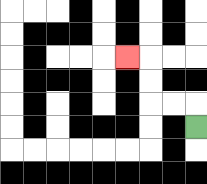{'start': '[8, 5]', 'end': '[5, 2]', 'path_directions': 'U,L,L,U,U,L', 'path_coordinates': '[[8, 5], [8, 4], [7, 4], [6, 4], [6, 3], [6, 2], [5, 2]]'}